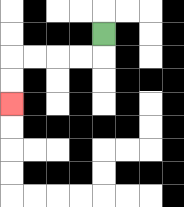{'start': '[4, 1]', 'end': '[0, 4]', 'path_directions': 'D,L,L,L,L,D,D', 'path_coordinates': '[[4, 1], [4, 2], [3, 2], [2, 2], [1, 2], [0, 2], [0, 3], [0, 4]]'}